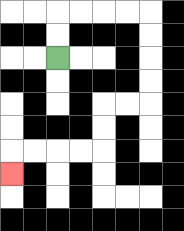{'start': '[2, 2]', 'end': '[0, 7]', 'path_directions': 'U,U,R,R,R,R,D,D,D,D,L,L,D,D,L,L,L,L,D', 'path_coordinates': '[[2, 2], [2, 1], [2, 0], [3, 0], [4, 0], [5, 0], [6, 0], [6, 1], [6, 2], [6, 3], [6, 4], [5, 4], [4, 4], [4, 5], [4, 6], [3, 6], [2, 6], [1, 6], [0, 6], [0, 7]]'}